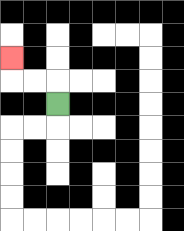{'start': '[2, 4]', 'end': '[0, 2]', 'path_directions': 'U,L,L,U', 'path_coordinates': '[[2, 4], [2, 3], [1, 3], [0, 3], [0, 2]]'}